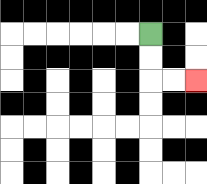{'start': '[6, 1]', 'end': '[8, 3]', 'path_directions': 'D,D,R,R', 'path_coordinates': '[[6, 1], [6, 2], [6, 3], [7, 3], [8, 3]]'}